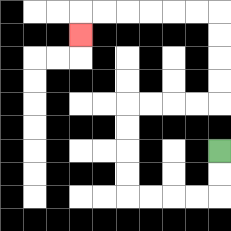{'start': '[9, 6]', 'end': '[3, 1]', 'path_directions': 'D,D,L,L,L,L,U,U,U,U,R,R,R,R,U,U,U,U,L,L,L,L,L,L,D', 'path_coordinates': '[[9, 6], [9, 7], [9, 8], [8, 8], [7, 8], [6, 8], [5, 8], [5, 7], [5, 6], [5, 5], [5, 4], [6, 4], [7, 4], [8, 4], [9, 4], [9, 3], [9, 2], [9, 1], [9, 0], [8, 0], [7, 0], [6, 0], [5, 0], [4, 0], [3, 0], [3, 1]]'}